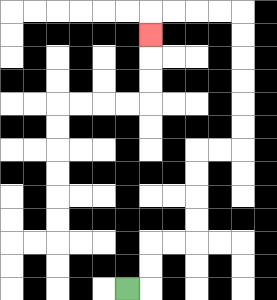{'start': '[5, 12]', 'end': '[6, 1]', 'path_directions': 'R,U,U,R,R,U,U,U,U,R,R,U,U,U,U,U,U,L,L,L,L,D', 'path_coordinates': '[[5, 12], [6, 12], [6, 11], [6, 10], [7, 10], [8, 10], [8, 9], [8, 8], [8, 7], [8, 6], [9, 6], [10, 6], [10, 5], [10, 4], [10, 3], [10, 2], [10, 1], [10, 0], [9, 0], [8, 0], [7, 0], [6, 0], [6, 1]]'}